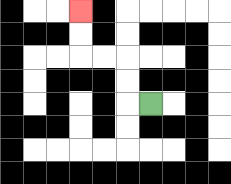{'start': '[6, 4]', 'end': '[3, 0]', 'path_directions': 'L,U,U,L,L,U,U', 'path_coordinates': '[[6, 4], [5, 4], [5, 3], [5, 2], [4, 2], [3, 2], [3, 1], [3, 0]]'}